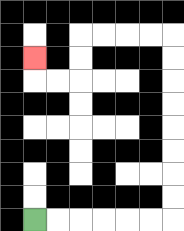{'start': '[1, 9]', 'end': '[1, 2]', 'path_directions': 'R,R,R,R,R,R,U,U,U,U,U,U,U,U,L,L,L,L,D,D,L,L,U', 'path_coordinates': '[[1, 9], [2, 9], [3, 9], [4, 9], [5, 9], [6, 9], [7, 9], [7, 8], [7, 7], [7, 6], [7, 5], [7, 4], [7, 3], [7, 2], [7, 1], [6, 1], [5, 1], [4, 1], [3, 1], [3, 2], [3, 3], [2, 3], [1, 3], [1, 2]]'}